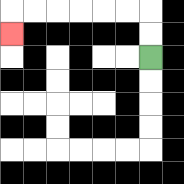{'start': '[6, 2]', 'end': '[0, 1]', 'path_directions': 'U,U,L,L,L,L,L,L,D', 'path_coordinates': '[[6, 2], [6, 1], [6, 0], [5, 0], [4, 0], [3, 0], [2, 0], [1, 0], [0, 0], [0, 1]]'}